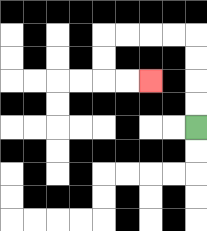{'start': '[8, 5]', 'end': '[6, 3]', 'path_directions': 'U,U,U,U,L,L,L,L,D,D,R,R', 'path_coordinates': '[[8, 5], [8, 4], [8, 3], [8, 2], [8, 1], [7, 1], [6, 1], [5, 1], [4, 1], [4, 2], [4, 3], [5, 3], [6, 3]]'}